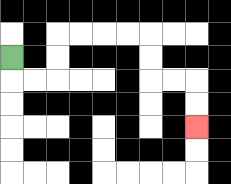{'start': '[0, 2]', 'end': '[8, 5]', 'path_directions': 'D,R,R,U,U,R,R,R,R,D,D,R,R,D,D', 'path_coordinates': '[[0, 2], [0, 3], [1, 3], [2, 3], [2, 2], [2, 1], [3, 1], [4, 1], [5, 1], [6, 1], [6, 2], [6, 3], [7, 3], [8, 3], [8, 4], [8, 5]]'}